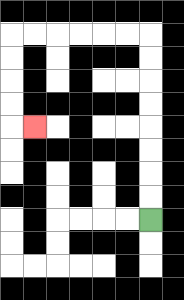{'start': '[6, 9]', 'end': '[1, 5]', 'path_directions': 'U,U,U,U,U,U,U,U,L,L,L,L,L,L,D,D,D,D,R', 'path_coordinates': '[[6, 9], [6, 8], [6, 7], [6, 6], [6, 5], [6, 4], [6, 3], [6, 2], [6, 1], [5, 1], [4, 1], [3, 1], [2, 1], [1, 1], [0, 1], [0, 2], [0, 3], [0, 4], [0, 5], [1, 5]]'}